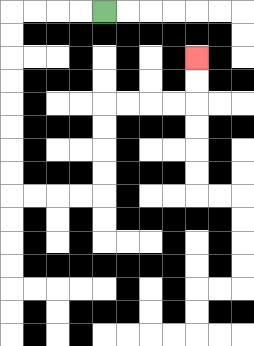{'start': '[4, 0]', 'end': '[8, 2]', 'path_directions': 'L,L,L,L,D,D,D,D,D,D,D,D,R,R,R,R,U,U,U,U,R,R,R,R,U,U', 'path_coordinates': '[[4, 0], [3, 0], [2, 0], [1, 0], [0, 0], [0, 1], [0, 2], [0, 3], [0, 4], [0, 5], [0, 6], [0, 7], [0, 8], [1, 8], [2, 8], [3, 8], [4, 8], [4, 7], [4, 6], [4, 5], [4, 4], [5, 4], [6, 4], [7, 4], [8, 4], [8, 3], [8, 2]]'}